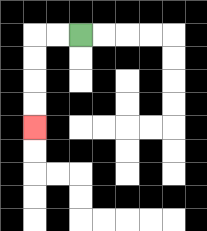{'start': '[3, 1]', 'end': '[1, 5]', 'path_directions': 'L,L,D,D,D,D', 'path_coordinates': '[[3, 1], [2, 1], [1, 1], [1, 2], [1, 3], [1, 4], [1, 5]]'}